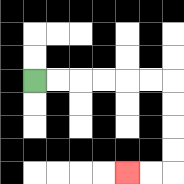{'start': '[1, 3]', 'end': '[5, 7]', 'path_directions': 'R,R,R,R,R,R,D,D,D,D,L,L', 'path_coordinates': '[[1, 3], [2, 3], [3, 3], [4, 3], [5, 3], [6, 3], [7, 3], [7, 4], [7, 5], [7, 6], [7, 7], [6, 7], [5, 7]]'}